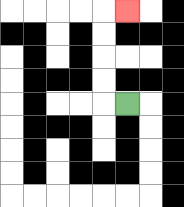{'start': '[5, 4]', 'end': '[5, 0]', 'path_directions': 'L,U,U,U,U,R', 'path_coordinates': '[[5, 4], [4, 4], [4, 3], [4, 2], [4, 1], [4, 0], [5, 0]]'}